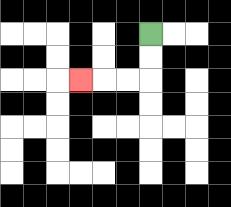{'start': '[6, 1]', 'end': '[3, 3]', 'path_directions': 'D,D,L,L,L', 'path_coordinates': '[[6, 1], [6, 2], [6, 3], [5, 3], [4, 3], [3, 3]]'}